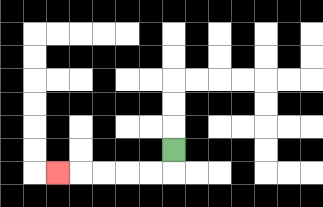{'start': '[7, 6]', 'end': '[2, 7]', 'path_directions': 'D,L,L,L,L,L', 'path_coordinates': '[[7, 6], [7, 7], [6, 7], [5, 7], [4, 7], [3, 7], [2, 7]]'}